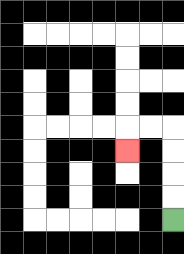{'start': '[7, 9]', 'end': '[5, 6]', 'path_directions': 'U,U,U,U,L,L,D', 'path_coordinates': '[[7, 9], [7, 8], [7, 7], [7, 6], [7, 5], [6, 5], [5, 5], [5, 6]]'}